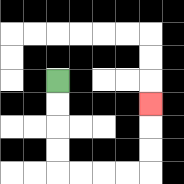{'start': '[2, 3]', 'end': '[6, 4]', 'path_directions': 'D,D,D,D,R,R,R,R,U,U,U', 'path_coordinates': '[[2, 3], [2, 4], [2, 5], [2, 6], [2, 7], [3, 7], [4, 7], [5, 7], [6, 7], [6, 6], [6, 5], [6, 4]]'}